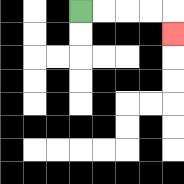{'start': '[3, 0]', 'end': '[7, 1]', 'path_directions': 'R,R,R,R,D', 'path_coordinates': '[[3, 0], [4, 0], [5, 0], [6, 0], [7, 0], [7, 1]]'}